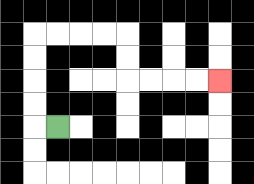{'start': '[2, 5]', 'end': '[9, 3]', 'path_directions': 'L,U,U,U,U,R,R,R,R,D,D,R,R,R,R', 'path_coordinates': '[[2, 5], [1, 5], [1, 4], [1, 3], [1, 2], [1, 1], [2, 1], [3, 1], [4, 1], [5, 1], [5, 2], [5, 3], [6, 3], [7, 3], [8, 3], [9, 3]]'}